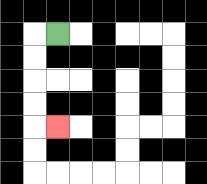{'start': '[2, 1]', 'end': '[2, 5]', 'path_directions': 'L,D,D,D,D,R', 'path_coordinates': '[[2, 1], [1, 1], [1, 2], [1, 3], [1, 4], [1, 5], [2, 5]]'}